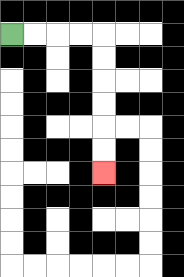{'start': '[0, 1]', 'end': '[4, 7]', 'path_directions': 'R,R,R,R,D,D,D,D,D,D', 'path_coordinates': '[[0, 1], [1, 1], [2, 1], [3, 1], [4, 1], [4, 2], [4, 3], [4, 4], [4, 5], [4, 6], [4, 7]]'}